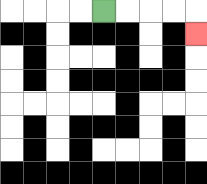{'start': '[4, 0]', 'end': '[8, 1]', 'path_directions': 'R,R,R,R,D', 'path_coordinates': '[[4, 0], [5, 0], [6, 0], [7, 0], [8, 0], [8, 1]]'}